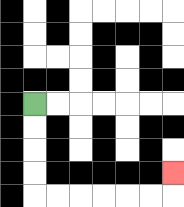{'start': '[1, 4]', 'end': '[7, 7]', 'path_directions': 'D,D,D,D,R,R,R,R,R,R,U', 'path_coordinates': '[[1, 4], [1, 5], [1, 6], [1, 7], [1, 8], [2, 8], [3, 8], [4, 8], [5, 8], [6, 8], [7, 8], [7, 7]]'}